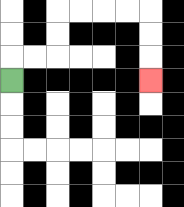{'start': '[0, 3]', 'end': '[6, 3]', 'path_directions': 'U,R,R,U,U,R,R,R,R,D,D,D', 'path_coordinates': '[[0, 3], [0, 2], [1, 2], [2, 2], [2, 1], [2, 0], [3, 0], [4, 0], [5, 0], [6, 0], [6, 1], [6, 2], [6, 3]]'}